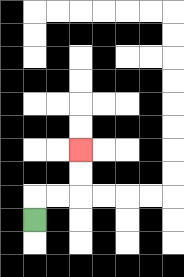{'start': '[1, 9]', 'end': '[3, 6]', 'path_directions': 'U,R,R,U,U', 'path_coordinates': '[[1, 9], [1, 8], [2, 8], [3, 8], [3, 7], [3, 6]]'}